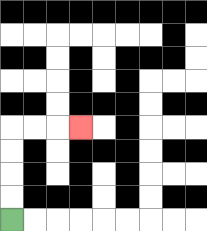{'start': '[0, 9]', 'end': '[3, 5]', 'path_directions': 'U,U,U,U,R,R,R', 'path_coordinates': '[[0, 9], [0, 8], [0, 7], [0, 6], [0, 5], [1, 5], [2, 5], [3, 5]]'}